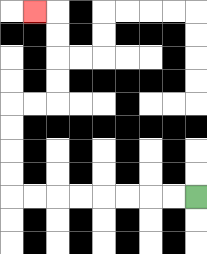{'start': '[8, 8]', 'end': '[1, 0]', 'path_directions': 'L,L,L,L,L,L,L,L,U,U,U,U,R,R,U,U,U,U,L', 'path_coordinates': '[[8, 8], [7, 8], [6, 8], [5, 8], [4, 8], [3, 8], [2, 8], [1, 8], [0, 8], [0, 7], [0, 6], [0, 5], [0, 4], [1, 4], [2, 4], [2, 3], [2, 2], [2, 1], [2, 0], [1, 0]]'}